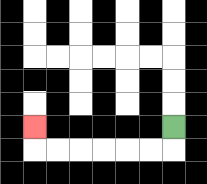{'start': '[7, 5]', 'end': '[1, 5]', 'path_directions': 'D,L,L,L,L,L,L,U', 'path_coordinates': '[[7, 5], [7, 6], [6, 6], [5, 6], [4, 6], [3, 6], [2, 6], [1, 6], [1, 5]]'}